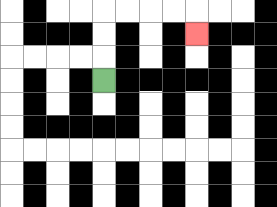{'start': '[4, 3]', 'end': '[8, 1]', 'path_directions': 'U,U,U,R,R,R,R,D', 'path_coordinates': '[[4, 3], [4, 2], [4, 1], [4, 0], [5, 0], [6, 0], [7, 0], [8, 0], [8, 1]]'}